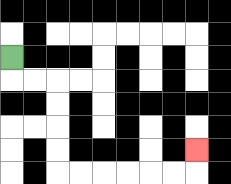{'start': '[0, 2]', 'end': '[8, 6]', 'path_directions': 'D,R,R,D,D,D,D,R,R,R,R,R,R,U', 'path_coordinates': '[[0, 2], [0, 3], [1, 3], [2, 3], [2, 4], [2, 5], [2, 6], [2, 7], [3, 7], [4, 7], [5, 7], [6, 7], [7, 7], [8, 7], [8, 6]]'}